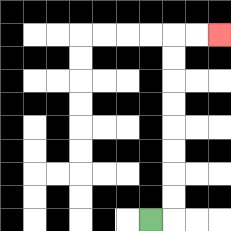{'start': '[6, 9]', 'end': '[9, 1]', 'path_directions': 'R,U,U,U,U,U,U,U,U,R,R', 'path_coordinates': '[[6, 9], [7, 9], [7, 8], [7, 7], [7, 6], [7, 5], [7, 4], [7, 3], [7, 2], [7, 1], [8, 1], [9, 1]]'}